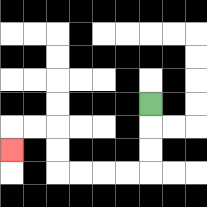{'start': '[6, 4]', 'end': '[0, 6]', 'path_directions': 'D,D,D,L,L,L,L,U,U,L,L,D', 'path_coordinates': '[[6, 4], [6, 5], [6, 6], [6, 7], [5, 7], [4, 7], [3, 7], [2, 7], [2, 6], [2, 5], [1, 5], [0, 5], [0, 6]]'}